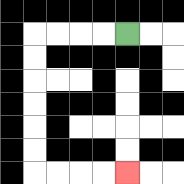{'start': '[5, 1]', 'end': '[5, 7]', 'path_directions': 'L,L,L,L,D,D,D,D,D,D,R,R,R,R', 'path_coordinates': '[[5, 1], [4, 1], [3, 1], [2, 1], [1, 1], [1, 2], [1, 3], [1, 4], [1, 5], [1, 6], [1, 7], [2, 7], [3, 7], [4, 7], [5, 7]]'}